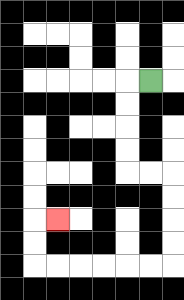{'start': '[6, 3]', 'end': '[2, 9]', 'path_directions': 'L,D,D,D,D,R,R,D,D,D,D,L,L,L,L,L,L,U,U,R', 'path_coordinates': '[[6, 3], [5, 3], [5, 4], [5, 5], [5, 6], [5, 7], [6, 7], [7, 7], [7, 8], [7, 9], [7, 10], [7, 11], [6, 11], [5, 11], [4, 11], [3, 11], [2, 11], [1, 11], [1, 10], [1, 9], [2, 9]]'}